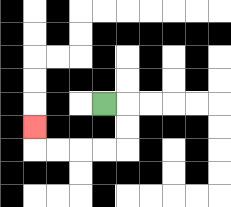{'start': '[4, 4]', 'end': '[1, 5]', 'path_directions': 'R,D,D,L,L,L,L,U', 'path_coordinates': '[[4, 4], [5, 4], [5, 5], [5, 6], [4, 6], [3, 6], [2, 6], [1, 6], [1, 5]]'}